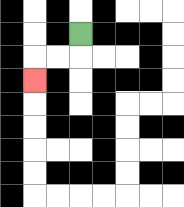{'start': '[3, 1]', 'end': '[1, 3]', 'path_directions': 'D,L,L,D', 'path_coordinates': '[[3, 1], [3, 2], [2, 2], [1, 2], [1, 3]]'}